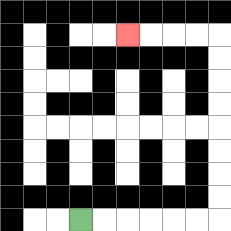{'start': '[3, 9]', 'end': '[5, 1]', 'path_directions': 'R,R,R,R,R,R,U,U,U,U,U,U,U,U,L,L,L,L', 'path_coordinates': '[[3, 9], [4, 9], [5, 9], [6, 9], [7, 9], [8, 9], [9, 9], [9, 8], [9, 7], [9, 6], [9, 5], [9, 4], [9, 3], [9, 2], [9, 1], [8, 1], [7, 1], [6, 1], [5, 1]]'}